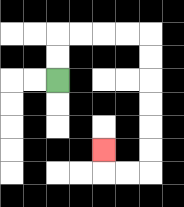{'start': '[2, 3]', 'end': '[4, 6]', 'path_directions': 'U,U,R,R,R,R,D,D,D,D,D,D,L,L,U', 'path_coordinates': '[[2, 3], [2, 2], [2, 1], [3, 1], [4, 1], [5, 1], [6, 1], [6, 2], [6, 3], [6, 4], [6, 5], [6, 6], [6, 7], [5, 7], [4, 7], [4, 6]]'}